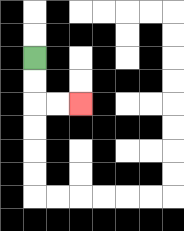{'start': '[1, 2]', 'end': '[3, 4]', 'path_directions': 'D,D,R,R', 'path_coordinates': '[[1, 2], [1, 3], [1, 4], [2, 4], [3, 4]]'}